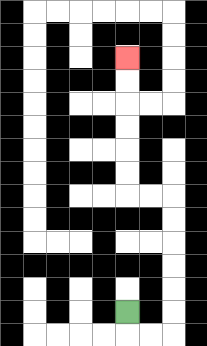{'start': '[5, 13]', 'end': '[5, 2]', 'path_directions': 'D,R,R,U,U,U,U,U,U,L,L,U,U,U,U,U,U', 'path_coordinates': '[[5, 13], [5, 14], [6, 14], [7, 14], [7, 13], [7, 12], [7, 11], [7, 10], [7, 9], [7, 8], [6, 8], [5, 8], [5, 7], [5, 6], [5, 5], [5, 4], [5, 3], [5, 2]]'}